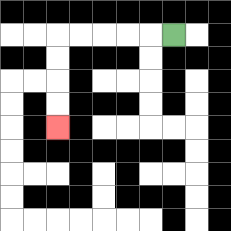{'start': '[7, 1]', 'end': '[2, 5]', 'path_directions': 'L,L,L,L,L,D,D,D,D', 'path_coordinates': '[[7, 1], [6, 1], [5, 1], [4, 1], [3, 1], [2, 1], [2, 2], [2, 3], [2, 4], [2, 5]]'}